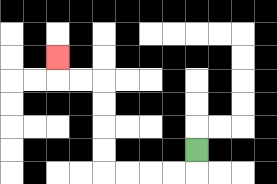{'start': '[8, 6]', 'end': '[2, 2]', 'path_directions': 'D,L,L,L,L,U,U,U,U,L,L,U', 'path_coordinates': '[[8, 6], [8, 7], [7, 7], [6, 7], [5, 7], [4, 7], [4, 6], [4, 5], [4, 4], [4, 3], [3, 3], [2, 3], [2, 2]]'}